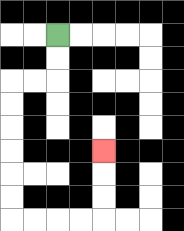{'start': '[2, 1]', 'end': '[4, 6]', 'path_directions': 'D,D,L,L,D,D,D,D,D,D,R,R,R,R,U,U,U', 'path_coordinates': '[[2, 1], [2, 2], [2, 3], [1, 3], [0, 3], [0, 4], [0, 5], [0, 6], [0, 7], [0, 8], [0, 9], [1, 9], [2, 9], [3, 9], [4, 9], [4, 8], [4, 7], [4, 6]]'}